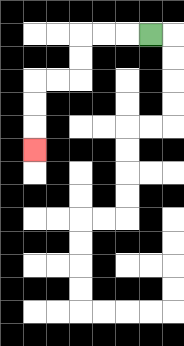{'start': '[6, 1]', 'end': '[1, 6]', 'path_directions': 'L,L,L,D,D,L,L,D,D,D', 'path_coordinates': '[[6, 1], [5, 1], [4, 1], [3, 1], [3, 2], [3, 3], [2, 3], [1, 3], [1, 4], [1, 5], [1, 6]]'}